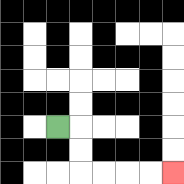{'start': '[2, 5]', 'end': '[7, 7]', 'path_directions': 'R,D,D,R,R,R,R', 'path_coordinates': '[[2, 5], [3, 5], [3, 6], [3, 7], [4, 7], [5, 7], [6, 7], [7, 7]]'}